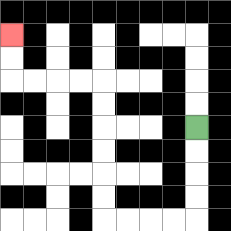{'start': '[8, 5]', 'end': '[0, 1]', 'path_directions': 'D,D,D,D,L,L,L,L,U,U,U,U,U,U,L,L,L,L,U,U', 'path_coordinates': '[[8, 5], [8, 6], [8, 7], [8, 8], [8, 9], [7, 9], [6, 9], [5, 9], [4, 9], [4, 8], [4, 7], [4, 6], [4, 5], [4, 4], [4, 3], [3, 3], [2, 3], [1, 3], [0, 3], [0, 2], [0, 1]]'}